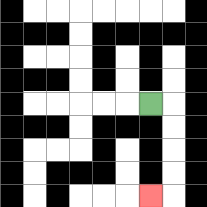{'start': '[6, 4]', 'end': '[6, 8]', 'path_directions': 'R,D,D,D,D,L', 'path_coordinates': '[[6, 4], [7, 4], [7, 5], [7, 6], [7, 7], [7, 8], [6, 8]]'}